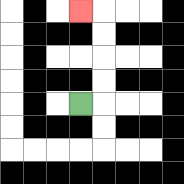{'start': '[3, 4]', 'end': '[3, 0]', 'path_directions': 'R,U,U,U,U,L', 'path_coordinates': '[[3, 4], [4, 4], [4, 3], [4, 2], [4, 1], [4, 0], [3, 0]]'}